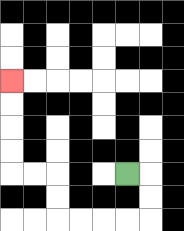{'start': '[5, 7]', 'end': '[0, 3]', 'path_directions': 'R,D,D,L,L,L,L,U,U,L,L,U,U,U,U', 'path_coordinates': '[[5, 7], [6, 7], [6, 8], [6, 9], [5, 9], [4, 9], [3, 9], [2, 9], [2, 8], [2, 7], [1, 7], [0, 7], [0, 6], [0, 5], [0, 4], [0, 3]]'}